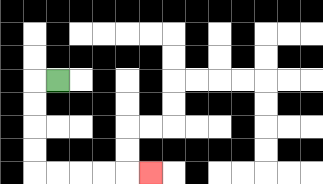{'start': '[2, 3]', 'end': '[6, 7]', 'path_directions': 'L,D,D,D,D,R,R,R,R,R', 'path_coordinates': '[[2, 3], [1, 3], [1, 4], [1, 5], [1, 6], [1, 7], [2, 7], [3, 7], [4, 7], [5, 7], [6, 7]]'}